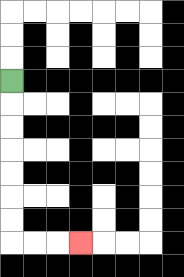{'start': '[0, 3]', 'end': '[3, 10]', 'path_directions': 'D,D,D,D,D,D,D,R,R,R', 'path_coordinates': '[[0, 3], [0, 4], [0, 5], [0, 6], [0, 7], [0, 8], [0, 9], [0, 10], [1, 10], [2, 10], [3, 10]]'}